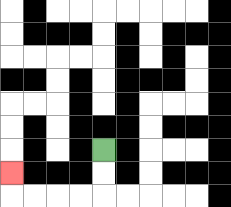{'start': '[4, 6]', 'end': '[0, 7]', 'path_directions': 'D,D,L,L,L,L,U', 'path_coordinates': '[[4, 6], [4, 7], [4, 8], [3, 8], [2, 8], [1, 8], [0, 8], [0, 7]]'}